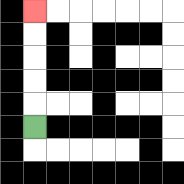{'start': '[1, 5]', 'end': '[1, 0]', 'path_directions': 'U,U,U,U,U', 'path_coordinates': '[[1, 5], [1, 4], [1, 3], [1, 2], [1, 1], [1, 0]]'}